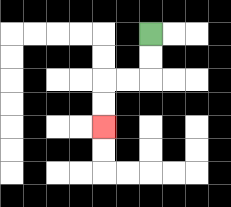{'start': '[6, 1]', 'end': '[4, 5]', 'path_directions': 'D,D,L,L,D,D', 'path_coordinates': '[[6, 1], [6, 2], [6, 3], [5, 3], [4, 3], [4, 4], [4, 5]]'}